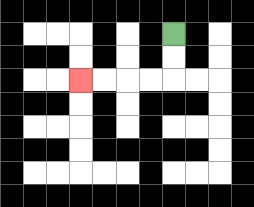{'start': '[7, 1]', 'end': '[3, 3]', 'path_directions': 'D,D,L,L,L,L', 'path_coordinates': '[[7, 1], [7, 2], [7, 3], [6, 3], [5, 3], [4, 3], [3, 3]]'}